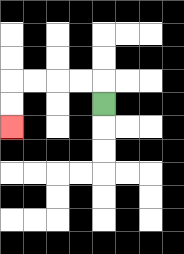{'start': '[4, 4]', 'end': '[0, 5]', 'path_directions': 'U,L,L,L,L,D,D', 'path_coordinates': '[[4, 4], [4, 3], [3, 3], [2, 3], [1, 3], [0, 3], [0, 4], [0, 5]]'}